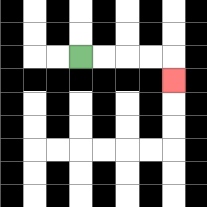{'start': '[3, 2]', 'end': '[7, 3]', 'path_directions': 'R,R,R,R,D', 'path_coordinates': '[[3, 2], [4, 2], [5, 2], [6, 2], [7, 2], [7, 3]]'}